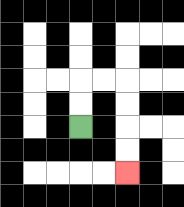{'start': '[3, 5]', 'end': '[5, 7]', 'path_directions': 'U,U,R,R,D,D,D,D', 'path_coordinates': '[[3, 5], [3, 4], [3, 3], [4, 3], [5, 3], [5, 4], [5, 5], [5, 6], [5, 7]]'}